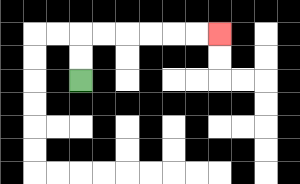{'start': '[3, 3]', 'end': '[9, 1]', 'path_directions': 'U,U,R,R,R,R,R,R', 'path_coordinates': '[[3, 3], [3, 2], [3, 1], [4, 1], [5, 1], [6, 1], [7, 1], [8, 1], [9, 1]]'}